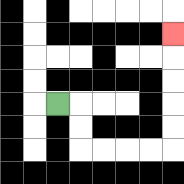{'start': '[2, 4]', 'end': '[7, 1]', 'path_directions': 'R,D,D,R,R,R,R,U,U,U,U,U', 'path_coordinates': '[[2, 4], [3, 4], [3, 5], [3, 6], [4, 6], [5, 6], [6, 6], [7, 6], [7, 5], [7, 4], [7, 3], [7, 2], [7, 1]]'}